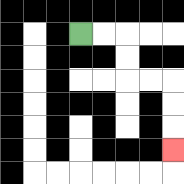{'start': '[3, 1]', 'end': '[7, 6]', 'path_directions': 'R,R,D,D,R,R,D,D,D', 'path_coordinates': '[[3, 1], [4, 1], [5, 1], [5, 2], [5, 3], [6, 3], [7, 3], [7, 4], [7, 5], [7, 6]]'}